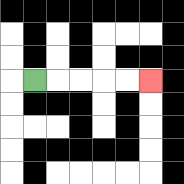{'start': '[1, 3]', 'end': '[6, 3]', 'path_directions': 'R,R,R,R,R', 'path_coordinates': '[[1, 3], [2, 3], [3, 3], [4, 3], [5, 3], [6, 3]]'}